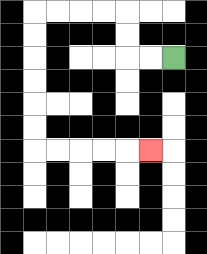{'start': '[7, 2]', 'end': '[6, 6]', 'path_directions': 'L,L,U,U,L,L,L,L,D,D,D,D,D,D,R,R,R,R,R', 'path_coordinates': '[[7, 2], [6, 2], [5, 2], [5, 1], [5, 0], [4, 0], [3, 0], [2, 0], [1, 0], [1, 1], [1, 2], [1, 3], [1, 4], [1, 5], [1, 6], [2, 6], [3, 6], [4, 6], [5, 6], [6, 6]]'}